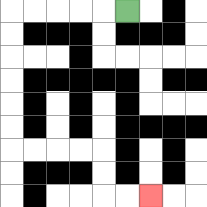{'start': '[5, 0]', 'end': '[6, 8]', 'path_directions': 'L,L,L,L,L,D,D,D,D,D,D,R,R,R,R,D,D,R,R', 'path_coordinates': '[[5, 0], [4, 0], [3, 0], [2, 0], [1, 0], [0, 0], [0, 1], [0, 2], [0, 3], [0, 4], [0, 5], [0, 6], [1, 6], [2, 6], [3, 6], [4, 6], [4, 7], [4, 8], [5, 8], [6, 8]]'}